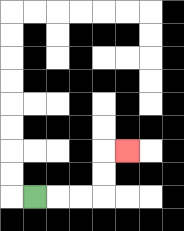{'start': '[1, 8]', 'end': '[5, 6]', 'path_directions': 'R,R,R,U,U,R', 'path_coordinates': '[[1, 8], [2, 8], [3, 8], [4, 8], [4, 7], [4, 6], [5, 6]]'}